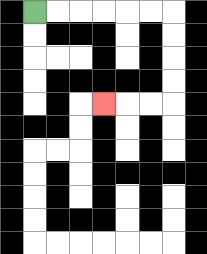{'start': '[1, 0]', 'end': '[4, 4]', 'path_directions': 'R,R,R,R,R,R,D,D,D,D,L,L,L', 'path_coordinates': '[[1, 0], [2, 0], [3, 0], [4, 0], [5, 0], [6, 0], [7, 0], [7, 1], [7, 2], [7, 3], [7, 4], [6, 4], [5, 4], [4, 4]]'}